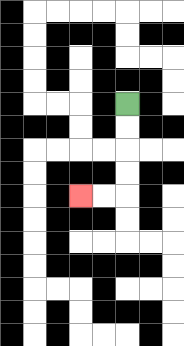{'start': '[5, 4]', 'end': '[3, 8]', 'path_directions': 'D,D,D,D,L,L', 'path_coordinates': '[[5, 4], [5, 5], [5, 6], [5, 7], [5, 8], [4, 8], [3, 8]]'}